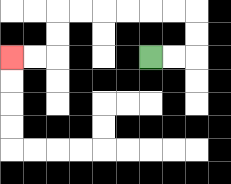{'start': '[6, 2]', 'end': '[0, 2]', 'path_directions': 'R,R,U,U,L,L,L,L,L,L,D,D,L,L', 'path_coordinates': '[[6, 2], [7, 2], [8, 2], [8, 1], [8, 0], [7, 0], [6, 0], [5, 0], [4, 0], [3, 0], [2, 0], [2, 1], [2, 2], [1, 2], [0, 2]]'}